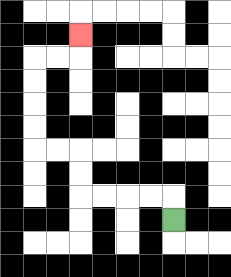{'start': '[7, 9]', 'end': '[3, 1]', 'path_directions': 'U,L,L,L,L,U,U,L,L,U,U,U,U,R,R,U', 'path_coordinates': '[[7, 9], [7, 8], [6, 8], [5, 8], [4, 8], [3, 8], [3, 7], [3, 6], [2, 6], [1, 6], [1, 5], [1, 4], [1, 3], [1, 2], [2, 2], [3, 2], [3, 1]]'}